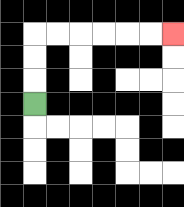{'start': '[1, 4]', 'end': '[7, 1]', 'path_directions': 'U,U,U,R,R,R,R,R,R', 'path_coordinates': '[[1, 4], [1, 3], [1, 2], [1, 1], [2, 1], [3, 1], [4, 1], [5, 1], [6, 1], [7, 1]]'}